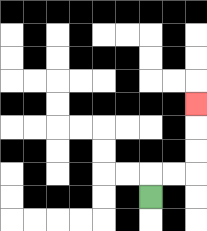{'start': '[6, 8]', 'end': '[8, 4]', 'path_directions': 'U,R,R,U,U,U', 'path_coordinates': '[[6, 8], [6, 7], [7, 7], [8, 7], [8, 6], [8, 5], [8, 4]]'}